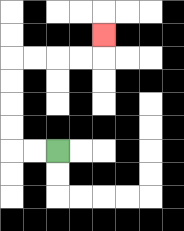{'start': '[2, 6]', 'end': '[4, 1]', 'path_directions': 'L,L,U,U,U,U,R,R,R,R,U', 'path_coordinates': '[[2, 6], [1, 6], [0, 6], [0, 5], [0, 4], [0, 3], [0, 2], [1, 2], [2, 2], [3, 2], [4, 2], [4, 1]]'}